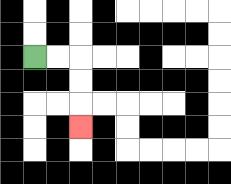{'start': '[1, 2]', 'end': '[3, 5]', 'path_directions': 'R,R,D,D,D', 'path_coordinates': '[[1, 2], [2, 2], [3, 2], [3, 3], [3, 4], [3, 5]]'}